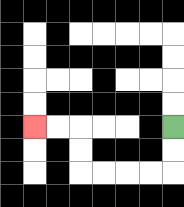{'start': '[7, 5]', 'end': '[1, 5]', 'path_directions': 'D,D,L,L,L,L,U,U,L,L', 'path_coordinates': '[[7, 5], [7, 6], [7, 7], [6, 7], [5, 7], [4, 7], [3, 7], [3, 6], [3, 5], [2, 5], [1, 5]]'}